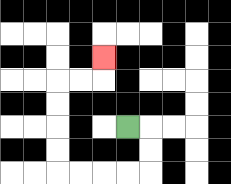{'start': '[5, 5]', 'end': '[4, 2]', 'path_directions': 'R,D,D,L,L,L,L,U,U,U,U,R,R,U', 'path_coordinates': '[[5, 5], [6, 5], [6, 6], [6, 7], [5, 7], [4, 7], [3, 7], [2, 7], [2, 6], [2, 5], [2, 4], [2, 3], [3, 3], [4, 3], [4, 2]]'}